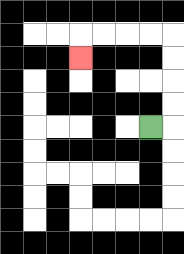{'start': '[6, 5]', 'end': '[3, 2]', 'path_directions': 'R,U,U,U,U,L,L,L,L,D', 'path_coordinates': '[[6, 5], [7, 5], [7, 4], [7, 3], [7, 2], [7, 1], [6, 1], [5, 1], [4, 1], [3, 1], [3, 2]]'}